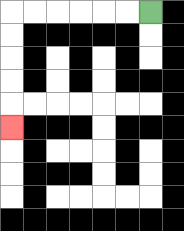{'start': '[6, 0]', 'end': '[0, 5]', 'path_directions': 'L,L,L,L,L,L,D,D,D,D,D', 'path_coordinates': '[[6, 0], [5, 0], [4, 0], [3, 0], [2, 0], [1, 0], [0, 0], [0, 1], [0, 2], [0, 3], [0, 4], [0, 5]]'}